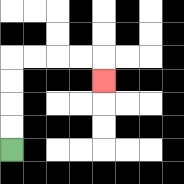{'start': '[0, 6]', 'end': '[4, 3]', 'path_directions': 'U,U,U,U,R,R,R,R,D', 'path_coordinates': '[[0, 6], [0, 5], [0, 4], [0, 3], [0, 2], [1, 2], [2, 2], [3, 2], [4, 2], [4, 3]]'}